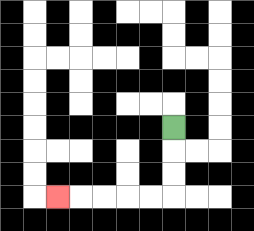{'start': '[7, 5]', 'end': '[2, 8]', 'path_directions': 'D,D,D,L,L,L,L,L', 'path_coordinates': '[[7, 5], [7, 6], [7, 7], [7, 8], [6, 8], [5, 8], [4, 8], [3, 8], [2, 8]]'}